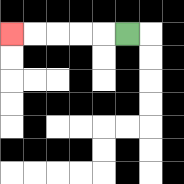{'start': '[5, 1]', 'end': '[0, 1]', 'path_directions': 'L,L,L,L,L', 'path_coordinates': '[[5, 1], [4, 1], [3, 1], [2, 1], [1, 1], [0, 1]]'}